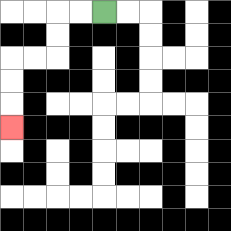{'start': '[4, 0]', 'end': '[0, 5]', 'path_directions': 'L,L,D,D,L,L,D,D,D', 'path_coordinates': '[[4, 0], [3, 0], [2, 0], [2, 1], [2, 2], [1, 2], [0, 2], [0, 3], [0, 4], [0, 5]]'}